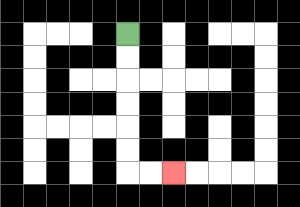{'start': '[5, 1]', 'end': '[7, 7]', 'path_directions': 'D,D,D,D,D,D,R,R', 'path_coordinates': '[[5, 1], [5, 2], [5, 3], [5, 4], [5, 5], [5, 6], [5, 7], [6, 7], [7, 7]]'}